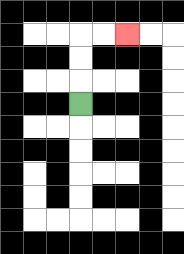{'start': '[3, 4]', 'end': '[5, 1]', 'path_directions': 'U,U,U,R,R', 'path_coordinates': '[[3, 4], [3, 3], [3, 2], [3, 1], [4, 1], [5, 1]]'}